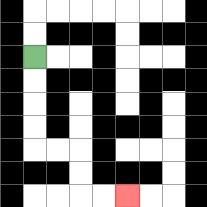{'start': '[1, 2]', 'end': '[5, 8]', 'path_directions': 'D,D,D,D,R,R,D,D,R,R', 'path_coordinates': '[[1, 2], [1, 3], [1, 4], [1, 5], [1, 6], [2, 6], [3, 6], [3, 7], [3, 8], [4, 8], [5, 8]]'}